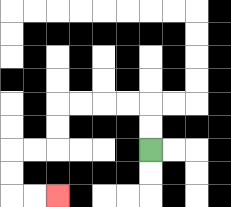{'start': '[6, 6]', 'end': '[2, 8]', 'path_directions': 'U,U,L,L,L,L,D,D,L,L,D,D,R,R', 'path_coordinates': '[[6, 6], [6, 5], [6, 4], [5, 4], [4, 4], [3, 4], [2, 4], [2, 5], [2, 6], [1, 6], [0, 6], [0, 7], [0, 8], [1, 8], [2, 8]]'}